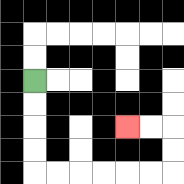{'start': '[1, 3]', 'end': '[5, 5]', 'path_directions': 'D,D,D,D,R,R,R,R,R,R,U,U,L,L', 'path_coordinates': '[[1, 3], [1, 4], [1, 5], [1, 6], [1, 7], [2, 7], [3, 7], [4, 7], [5, 7], [6, 7], [7, 7], [7, 6], [7, 5], [6, 5], [5, 5]]'}